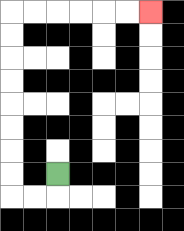{'start': '[2, 7]', 'end': '[6, 0]', 'path_directions': 'D,L,L,U,U,U,U,U,U,U,U,R,R,R,R,R,R', 'path_coordinates': '[[2, 7], [2, 8], [1, 8], [0, 8], [0, 7], [0, 6], [0, 5], [0, 4], [0, 3], [0, 2], [0, 1], [0, 0], [1, 0], [2, 0], [3, 0], [4, 0], [5, 0], [6, 0]]'}